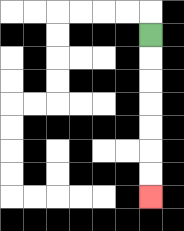{'start': '[6, 1]', 'end': '[6, 8]', 'path_directions': 'D,D,D,D,D,D,D', 'path_coordinates': '[[6, 1], [6, 2], [6, 3], [6, 4], [6, 5], [6, 6], [6, 7], [6, 8]]'}